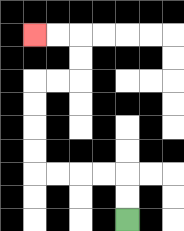{'start': '[5, 9]', 'end': '[1, 1]', 'path_directions': 'U,U,L,L,L,L,U,U,U,U,R,R,U,U,L,L', 'path_coordinates': '[[5, 9], [5, 8], [5, 7], [4, 7], [3, 7], [2, 7], [1, 7], [1, 6], [1, 5], [1, 4], [1, 3], [2, 3], [3, 3], [3, 2], [3, 1], [2, 1], [1, 1]]'}